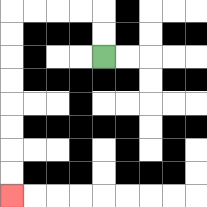{'start': '[4, 2]', 'end': '[0, 8]', 'path_directions': 'U,U,L,L,L,L,D,D,D,D,D,D,D,D', 'path_coordinates': '[[4, 2], [4, 1], [4, 0], [3, 0], [2, 0], [1, 0], [0, 0], [0, 1], [0, 2], [0, 3], [0, 4], [0, 5], [0, 6], [0, 7], [0, 8]]'}